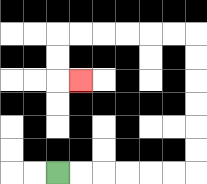{'start': '[2, 7]', 'end': '[3, 3]', 'path_directions': 'R,R,R,R,R,R,U,U,U,U,U,U,L,L,L,L,L,L,D,D,R', 'path_coordinates': '[[2, 7], [3, 7], [4, 7], [5, 7], [6, 7], [7, 7], [8, 7], [8, 6], [8, 5], [8, 4], [8, 3], [8, 2], [8, 1], [7, 1], [6, 1], [5, 1], [4, 1], [3, 1], [2, 1], [2, 2], [2, 3], [3, 3]]'}